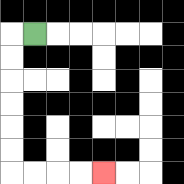{'start': '[1, 1]', 'end': '[4, 7]', 'path_directions': 'L,D,D,D,D,D,D,R,R,R,R', 'path_coordinates': '[[1, 1], [0, 1], [0, 2], [0, 3], [0, 4], [0, 5], [0, 6], [0, 7], [1, 7], [2, 7], [3, 7], [4, 7]]'}